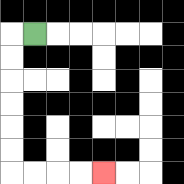{'start': '[1, 1]', 'end': '[4, 7]', 'path_directions': 'L,D,D,D,D,D,D,R,R,R,R', 'path_coordinates': '[[1, 1], [0, 1], [0, 2], [0, 3], [0, 4], [0, 5], [0, 6], [0, 7], [1, 7], [2, 7], [3, 7], [4, 7]]'}